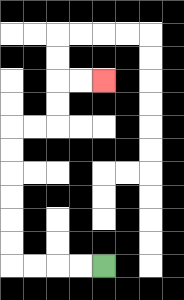{'start': '[4, 11]', 'end': '[4, 3]', 'path_directions': 'L,L,L,L,U,U,U,U,U,U,R,R,U,U,R,R', 'path_coordinates': '[[4, 11], [3, 11], [2, 11], [1, 11], [0, 11], [0, 10], [0, 9], [0, 8], [0, 7], [0, 6], [0, 5], [1, 5], [2, 5], [2, 4], [2, 3], [3, 3], [4, 3]]'}